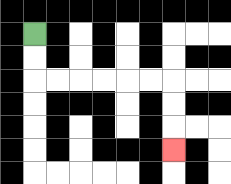{'start': '[1, 1]', 'end': '[7, 6]', 'path_directions': 'D,D,R,R,R,R,R,R,D,D,D', 'path_coordinates': '[[1, 1], [1, 2], [1, 3], [2, 3], [3, 3], [4, 3], [5, 3], [6, 3], [7, 3], [7, 4], [7, 5], [7, 6]]'}